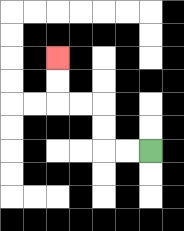{'start': '[6, 6]', 'end': '[2, 2]', 'path_directions': 'L,L,U,U,L,L,U,U', 'path_coordinates': '[[6, 6], [5, 6], [4, 6], [4, 5], [4, 4], [3, 4], [2, 4], [2, 3], [2, 2]]'}